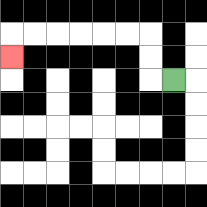{'start': '[7, 3]', 'end': '[0, 2]', 'path_directions': 'L,U,U,L,L,L,L,L,L,D', 'path_coordinates': '[[7, 3], [6, 3], [6, 2], [6, 1], [5, 1], [4, 1], [3, 1], [2, 1], [1, 1], [0, 1], [0, 2]]'}